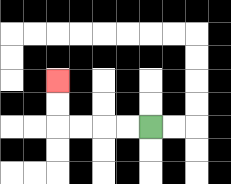{'start': '[6, 5]', 'end': '[2, 3]', 'path_directions': 'L,L,L,L,U,U', 'path_coordinates': '[[6, 5], [5, 5], [4, 5], [3, 5], [2, 5], [2, 4], [2, 3]]'}